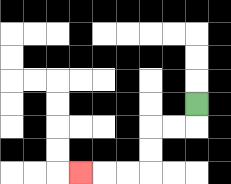{'start': '[8, 4]', 'end': '[3, 7]', 'path_directions': 'D,L,L,D,D,L,L,L', 'path_coordinates': '[[8, 4], [8, 5], [7, 5], [6, 5], [6, 6], [6, 7], [5, 7], [4, 7], [3, 7]]'}